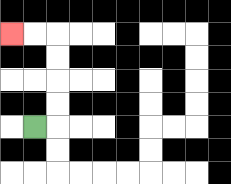{'start': '[1, 5]', 'end': '[0, 1]', 'path_directions': 'R,U,U,U,U,L,L', 'path_coordinates': '[[1, 5], [2, 5], [2, 4], [2, 3], [2, 2], [2, 1], [1, 1], [0, 1]]'}